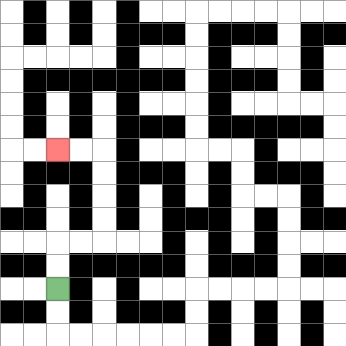{'start': '[2, 12]', 'end': '[2, 6]', 'path_directions': 'U,U,R,R,U,U,U,U,L,L', 'path_coordinates': '[[2, 12], [2, 11], [2, 10], [3, 10], [4, 10], [4, 9], [4, 8], [4, 7], [4, 6], [3, 6], [2, 6]]'}